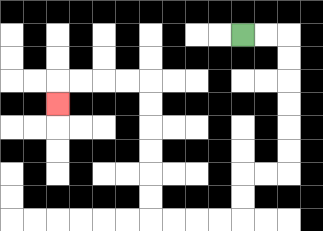{'start': '[10, 1]', 'end': '[2, 4]', 'path_directions': 'R,R,D,D,D,D,D,D,L,L,D,D,L,L,L,L,U,U,U,U,U,U,L,L,L,L,D', 'path_coordinates': '[[10, 1], [11, 1], [12, 1], [12, 2], [12, 3], [12, 4], [12, 5], [12, 6], [12, 7], [11, 7], [10, 7], [10, 8], [10, 9], [9, 9], [8, 9], [7, 9], [6, 9], [6, 8], [6, 7], [6, 6], [6, 5], [6, 4], [6, 3], [5, 3], [4, 3], [3, 3], [2, 3], [2, 4]]'}